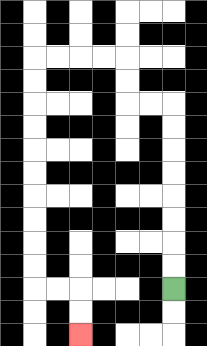{'start': '[7, 12]', 'end': '[3, 14]', 'path_directions': 'U,U,U,U,U,U,U,U,L,L,U,U,L,L,L,L,D,D,D,D,D,D,D,D,D,D,R,R,D,D', 'path_coordinates': '[[7, 12], [7, 11], [7, 10], [7, 9], [7, 8], [7, 7], [7, 6], [7, 5], [7, 4], [6, 4], [5, 4], [5, 3], [5, 2], [4, 2], [3, 2], [2, 2], [1, 2], [1, 3], [1, 4], [1, 5], [1, 6], [1, 7], [1, 8], [1, 9], [1, 10], [1, 11], [1, 12], [2, 12], [3, 12], [3, 13], [3, 14]]'}